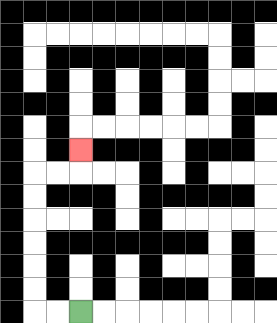{'start': '[3, 13]', 'end': '[3, 6]', 'path_directions': 'L,L,U,U,U,U,U,U,R,R,U', 'path_coordinates': '[[3, 13], [2, 13], [1, 13], [1, 12], [1, 11], [1, 10], [1, 9], [1, 8], [1, 7], [2, 7], [3, 7], [3, 6]]'}